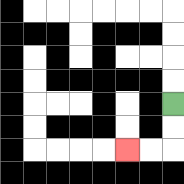{'start': '[7, 4]', 'end': '[5, 6]', 'path_directions': 'D,D,L,L', 'path_coordinates': '[[7, 4], [7, 5], [7, 6], [6, 6], [5, 6]]'}